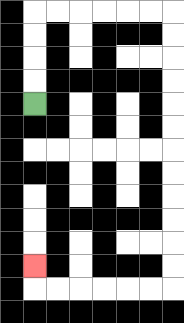{'start': '[1, 4]', 'end': '[1, 11]', 'path_directions': 'U,U,U,U,R,R,R,R,R,R,D,D,D,D,D,D,D,D,D,D,D,D,L,L,L,L,L,L,U', 'path_coordinates': '[[1, 4], [1, 3], [1, 2], [1, 1], [1, 0], [2, 0], [3, 0], [4, 0], [5, 0], [6, 0], [7, 0], [7, 1], [7, 2], [7, 3], [7, 4], [7, 5], [7, 6], [7, 7], [7, 8], [7, 9], [7, 10], [7, 11], [7, 12], [6, 12], [5, 12], [4, 12], [3, 12], [2, 12], [1, 12], [1, 11]]'}